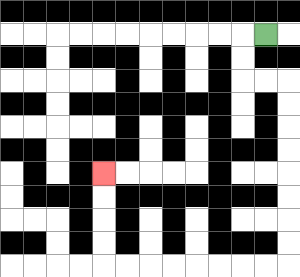{'start': '[11, 1]', 'end': '[4, 7]', 'path_directions': 'L,D,D,R,R,D,D,D,D,D,D,D,D,L,L,L,L,L,L,L,L,U,U,U,U', 'path_coordinates': '[[11, 1], [10, 1], [10, 2], [10, 3], [11, 3], [12, 3], [12, 4], [12, 5], [12, 6], [12, 7], [12, 8], [12, 9], [12, 10], [12, 11], [11, 11], [10, 11], [9, 11], [8, 11], [7, 11], [6, 11], [5, 11], [4, 11], [4, 10], [4, 9], [4, 8], [4, 7]]'}